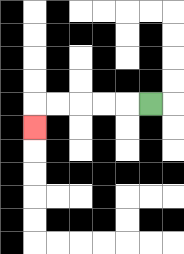{'start': '[6, 4]', 'end': '[1, 5]', 'path_directions': 'L,L,L,L,L,D', 'path_coordinates': '[[6, 4], [5, 4], [4, 4], [3, 4], [2, 4], [1, 4], [1, 5]]'}